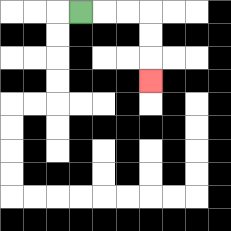{'start': '[3, 0]', 'end': '[6, 3]', 'path_directions': 'R,R,R,D,D,D', 'path_coordinates': '[[3, 0], [4, 0], [5, 0], [6, 0], [6, 1], [6, 2], [6, 3]]'}